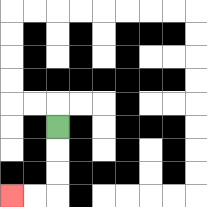{'start': '[2, 5]', 'end': '[0, 8]', 'path_directions': 'D,D,D,L,L', 'path_coordinates': '[[2, 5], [2, 6], [2, 7], [2, 8], [1, 8], [0, 8]]'}